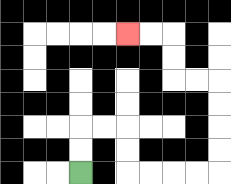{'start': '[3, 7]', 'end': '[5, 1]', 'path_directions': 'U,U,R,R,D,D,R,R,R,R,U,U,U,U,L,L,U,U,L,L', 'path_coordinates': '[[3, 7], [3, 6], [3, 5], [4, 5], [5, 5], [5, 6], [5, 7], [6, 7], [7, 7], [8, 7], [9, 7], [9, 6], [9, 5], [9, 4], [9, 3], [8, 3], [7, 3], [7, 2], [7, 1], [6, 1], [5, 1]]'}